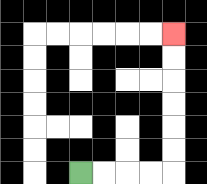{'start': '[3, 7]', 'end': '[7, 1]', 'path_directions': 'R,R,R,R,U,U,U,U,U,U', 'path_coordinates': '[[3, 7], [4, 7], [5, 7], [6, 7], [7, 7], [7, 6], [7, 5], [7, 4], [7, 3], [7, 2], [7, 1]]'}